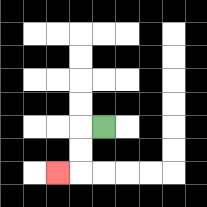{'start': '[4, 5]', 'end': '[2, 7]', 'path_directions': 'L,D,D,L', 'path_coordinates': '[[4, 5], [3, 5], [3, 6], [3, 7], [2, 7]]'}